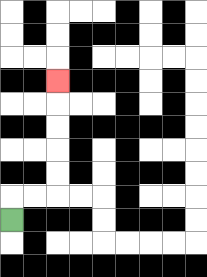{'start': '[0, 9]', 'end': '[2, 3]', 'path_directions': 'U,R,R,U,U,U,U,U', 'path_coordinates': '[[0, 9], [0, 8], [1, 8], [2, 8], [2, 7], [2, 6], [2, 5], [2, 4], [2, 3]]'}